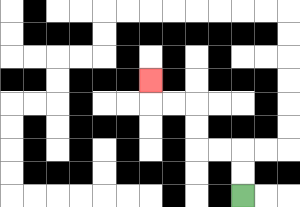{'start': '[10, 8]', 'end': '[6, 3]', 'path_directions': 'U,U,L,L,U,U,L,L,U', 'path_coordinates': '[[10, 8], [10, 7], [10, 6], [9, 6], [8, 6], [8, 5], [8, 4], [7, 4], [6, 4], [6, 3]]'}